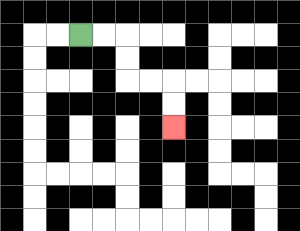{'start': '[3, 1]', 'end': '[7, 5]', 'path_directions': 'R,R,D,D,R,R,D,D', 'path_coordinates': '[[3, 1], [4, 1], [5, 1], [5, 2], [5, 3], [6, 3], [7, 3], [7, 4], [7, 5]]'}